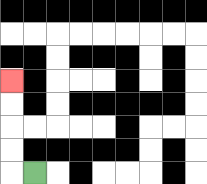{'start': '[1, 7]', 'end': '[0, 3]', 'path_directions': 'L,U,U,U,U', 'path_coordinates': '[[1, 7], [0, 7], [0, 6], [0, 5], [0, 4], [0, 3]]'}